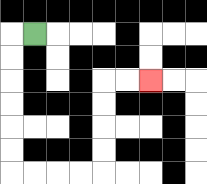{'start': '[1, 1]', 'end': '[6, 3]', 'path_directions': 'L,D,D,D,D,D,D,R,R,R,R,U,U,U,U,R,R', 'path_coordinates': '[[1, 1], [0, 1], [0, 2], [0, 3], [0, 4], [0, 5], [0, 6], [0, 7], [1, 7], [2, 7], [3, 7], [4, 7], [4, 6], [4, 5], [4, 4], [4, 3], [5, 3], [6, 3]]'}